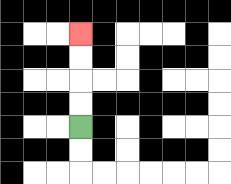{'start': '[3, 5]', 'end': '[3, 1]', 'path_directions': 'U,U,U,U', 'path_coordinates': '[[3, 5], [3, 4], [3, 3], [3, 2], [3, 1]]'}